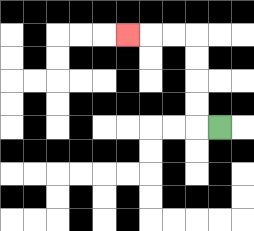{'start': '[9, 5]', 'end': '[5, 1]', 'path_directions': 'L,U,U,U,U,L,L,L', 'path_coordinates': '[[9, 5], [8, 5], [8, 4], [8, 3], [8, 2], [8, 1], [7, 1], [6, 1], [5, 1]]'}